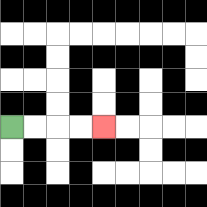{'start': '[0, 5]', 'end': '[4, 5]', 'path_directions': 'R,R,R,R', 'path_coordinates': '[[0, 5], [1, 5], [2, 5], [3, 5], [4, 5]]'}